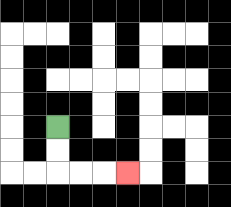{'start': '[2, 5]', 'end': '[5, 7]', 'path_directions': 'D,D,R,R,R', 'path_coordinates': '[[2, 5], [2, 6], [2, 7], [3, 7], [4, 7], [5, 7]]'}